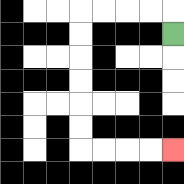{'start': '[7, 1]', 'end': '[7, 6]', 'path_directions': 'U,L,L,L,L,D,D,D,D,D,D,R,R,R,R', 'path_coordinates': '[[7, 1], [7, 0], [6, 0], [5, 0], [4, 0], [3, 0], [3, 1], [3, 2], [3, 3], [3, 4], [3, 5], [3, 6], [4, 6], [5, 6], [6, 6], [7, 6]]'}